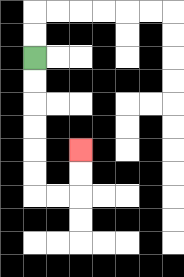{'start': '[1, 2]', 'end': '[3, 6]', 'path_directions': 'D,D,D,D,D,D,R,R,U,U', 'path_coordinates': '[[1, 2], [1, 3], [1, 4], [1, 5], [1, 6], [1, 7], [1, 8], [2, 8], [3, 8], [3, 7], [3, 6]]'}